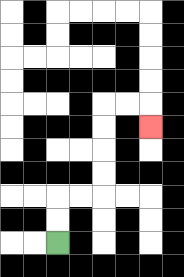{'start': '[2, 10]', 'end': '[6, 5]', 'path_directions': 'U,U,R,R,U,U,U,U,R,R,D', 'path_coordinates': '[[2, 10], [2, 9], [2, 8], [3, 8], [4, 8], [4, 7], [4, 6], [4, 5], [4, 4], [5, 4], [6, 4], [6, 5]]'}